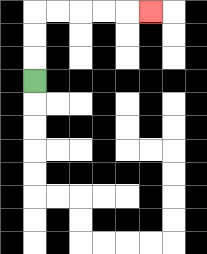{'start': '[1, 3]', 'end': '[6, 0]', 'path_directions': 'U,U,U,R,R,R,R,R', 'path_coordinates': '[[1, 3], [1, 2], [1, 1], [1, 0], [2, 0], [3, 0], [4, 0], [5, 0], [6, 0]]'}